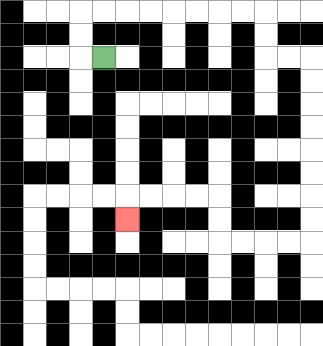{'start': '[4, 2]', 'end': '[5, 9]', 'path_directions': 'L,U,U,R,R,R,R,R,R,R,R,D,D,R,R,D,D,D,D,D,D,D,D,L,L,L,L,U,U,L,L,L,L,D', 'path_coordinates': '[[4, 2], [3, 2], [3, 1], [3, 0], [4, 0], [5, 0], [6, 0], [7, 0], [8, 0], [9, 0], [10, 0], [11, 0], [11, 1], [11, 2], [12, 2], [13, 2], [13, 3], [13, 4], [13, 5], [13, 6], [13, 7], [13, 8], [13, 9], [13, 10], [12, 10], [11, 10], [10, 10], [9, 10], [9, 9], [9, 8], [8, 8], [7, 8], [6, 8], [5, 8], [5, 9]]'}